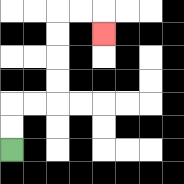{'start': '[0, 6]', 'end': '[4, 1]', 'path_directions': 'U,U,R,R,U,U,U,U,R,R,D', 'path_coordinates': '[[0, 6], [0, 5], [0, 4], [1, 4], [2, 4], [2, 3], [2, 2], [2, 1], [2, 0], [3, 0], [4, 0], [4, 1]]'}